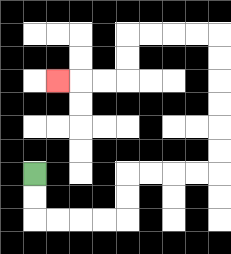{'start': '[1, 7]', 'end': '[2, 3]', 'path_directions': 'D,D,R,R,R,R,U,U,R,R,R,R,U,U,U,U,U,U,L,L,L,L,D,D,L,L,L', 'path_coordinates': '[[1, 7], [1, 8], [1, 9], [2, 9], [3, 9], [4, 9], [5, 9], [5, 8], [5, 7], [6, 7], [7, 7], [8, 7], [9, 7], [9, 6], [9, 5], [9, 4], [9, 3], [9, 2], [9, 1], [8, 1], [7, 1], [6, 1], [5, 1], [5, 2], [5, 3], [4, 3], [3, 3], [2, 3]]'}